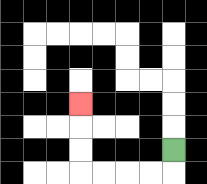{'start': '[7, 6]', 'end': '[3, 4]', 'path_directions': 'D,L,L,L,L,U,U,U', 'path_coordinates': '[[7, 6], [7, 7], [6, 7], [5, 7], [4, 7], [3, 7], [3, 6], [3, 5], [3, 4]]'}